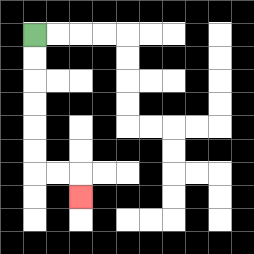{'start': '[1, 1]', 'end': '[3, 8]', 'path_directions': 'D,D,D,D,D,D,R,R,D', 'path_coordinates': '[[1, 1], [1, 2], [1, 3], [1, 4], [1, 5], [1, 6], [1, 7], [2, 7], [3, 7], [3, 8]]'}